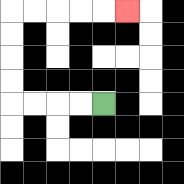{'start': '[4, 4]', 'end': '[5, 0]', 'path_directions': 'L,L,L,L,U,U,U,U,R,R,R,R,R', 'path_coordinates': '[[4, 4], [3, 4], [2, 4], [1, 4], [0, 4], [0, 3], [0, 2], [0, 1], [0, 0], [1, 0], [2, 0], [3, 0], [4, 0], [5, 0]]'}